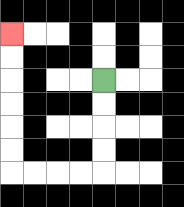{'start': '[4, 3]', 'end': '[0, 1]', 'path_directions': 'D,D,D,D,L,L,L,L,U,U,U,U,U,U', 'path_coordinates': '[[4, 3], [4, 4], [4, 5], [4, 6], [4, 7], [3, 7], [2, 7], [1, 7], [0, 7], [0, 6], [0, 5], [0, 4], [0, 3], [0, 2], [0, 1]]'}